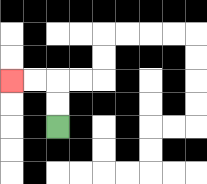{'start': '[2, 5]', 'end': '[0, 3]', 'path_directions': 'U,U,L,L', 'path_coordinates': '[[2, 5], [2, 4], [2, 3], [1, 3], [0, 3]]'}